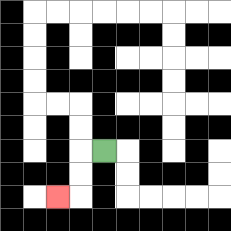{'start': '[4, 6]', 'end': '[2, 8]', 'path_directions': 'L,D,D,L', 'path_coordinates': '[[4, 6], [3, 6], [3, 7], [3, 8], [2, 8]]'}